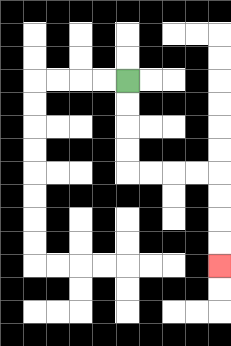{'start': '[5, 3]', 'end': '[9, 11]', 'path_directions': 'D,D,D,D,R,R,R,R,D,D,D,D', 'path_coordinates': '[[5, 3], [5, 4], [5, 5], [5, 6], [5, 7], [6, 7], [7, 7], [8, 7], [9, 7], [9, 8], [9, 9], [9, 10], [9, 11]]'}